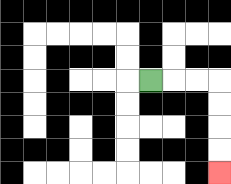{'start': '[6, 3]', 'end': '[9, 7]', 'path_directions': 'R,R,R,D,D,D,D', 'path_coordinates': '[[6, 3], [7, 3], [8, 3], [9, 3], [9, 4], [9, 5], [9, 6], [9, 7]]'}